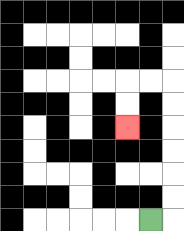{'start': '[6, 9]', 'end': '[5, 5]', 'path_directions': 'R,U,U,U,U,U,U,L,L,D,D', 'path_coordinates': '[[6, 9], [7, 9], [7, 8], [7, 7], [7, 6], [7, 5], [7, 4], [7, 3], [6, 3], [5, 3], [5, 4], [5, 5]]'}